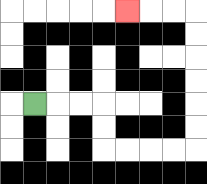{'start': '[1, 4]', 'end': '[5, 0]', 'path_directions': 'R,R,R,D,D,R,R,R,R,U,U,U,U,U,U,L,L,L', 'path_coordinates': '[[1, 4], [2, 4], [3, 4], [4, 4], [4, 5], [4, 6], [5, 6], [6, 6], [7, 6], [8, 6], [8, 5], [8, 4], [8, 3], [8, 2], [8, 1], [8, 0], [7, 0], [6, 0], [5, 0]]'}